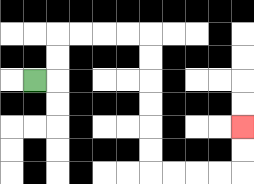{'start': '[1, 3]', 'end': '[10, 5]', 'path_directions': 'R,U,U,R,R,R,R,D,D,D,D,D,D,R,R,R,R,U,U', 'path_coordinates': '[[1, 3], [2, 3], [2, 2], [2, 1], [3, 1], [4, 1], [5, 1], [6, 1], [6, 2], [6, 3], [6, 4], [6, 5], [6, 6], [6, 7], [7, 7], [8, 7], [9, 7], [10, 7], [10, 6], [10, 5]]'}